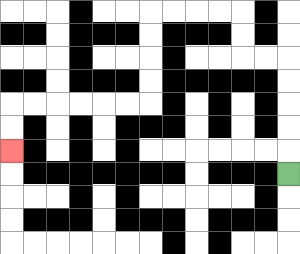{'start': '[12, 7]', 'end': '[0, 6]', 'path_directions': 'U,U,U,U,U,L,L,U,U,L,L,L,L,D,D,D,D,L,L,L,L,L,L,D,D', 'path_coordinates': '[[12, 7], [12, 6], [12, 5], [12, 4], [12, 3], [12, 2], [11, 2], [10, 2], [10, 1], [10, 0], [9, 0], [8, 0], [7, 0], [6, 0], [6, 1], [6, 2], [6, 3], [6, 4], [5, 4], [4, 4], [3, 4], [2, 4], [1, 4], [0, 4], [0, 5], [0, 6]]'}